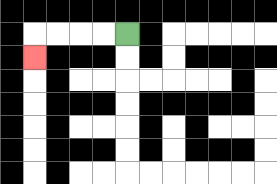{'start': '[5, 1]', 'end': '[1, 2]', 'path_directions': 'L,L,L,L,D', 'path_coordinates': '[[5, 1], [4, 1], [3, 1], [2, 1], [1, 1], [1, 2]]'}